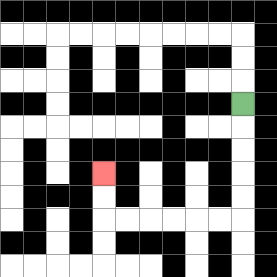{'start': '[10, 4]', 'end': '[4, 7]', 'path_directions': 'D,D,D,D,D,L,L,L,L,L,L,U,U', 'path_coordinates': '[[10, 4], [10, 5], [10, 6], [10, 7], [10, 8], [10, 9], [9, 9], [8, 9], [7, 9], [6, 9], [5, 9], [4, 9], [4, 8], [4, 7]]'}